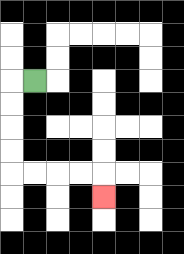{'start': '[1, 3]', 'end': '[4, 8]', 'path_directions': 'L,D,D,D,D,R,R,R,R,D', 'path_coordinates': '[[1, 3], [0, 3], [0, 4], [0, 5], [0, 6], [0, 7], [1, 7], [2, 7], [3, 7], [4, 7], [4, 8]]'}